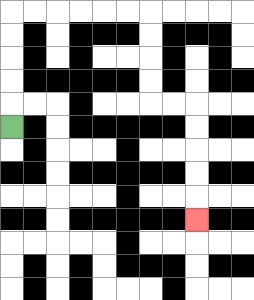{'start': '[0, 5]', 'end': '[8, 9]', 'path_directions': 'U,U,U,U,U,R,R,R,R,R,R,D,D,D,D,R,R,D,D,D,D,D', 'path_coordinates': '[[0, 5], [0, 4], [0, 3], [0, 2], [0, 1], [0, 0], [1, 0], [2, 0], [3, 0], [4, 0], [5, 0], [6, 0], [6, 1], [6, 2], [6, 3], [6, 4], [7, 4], [8, 4], [8, 5], [8, 6], [8, 7], [8, 8], [8, 9]]'}